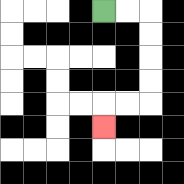{'start': '[4, 0]', 'end': '[4, 5]', 'path_directions': 'R,R,D,D,D,D,L,L,D', 'path_coordinates': '[[4, 0], [5, 0], [6, 0], [6, 1], [6, 2], [6, 3], [6, 4], [5, 4], [4, 4], [4, 5]]'}